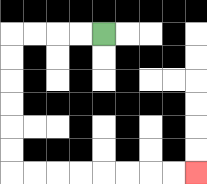{'start': '[4, 1]', 'end': '[8, 7]', 'path_directions': 'L,L,L,L,D,D,D,D,D,D,R,R,R,R,R,R,R,R', 'path_coordinates': '[[4, 1], [3, 1], [2, 1], [1, 1], [0, 1], [0, 2], [0, 3], [0, 4], [0, 5], [0, 6], [0, 7], [1, 7], [2, 7], [3, 7], [4, 7], [5, 7], [6, 7], [7, 7], [8, 7]]'}